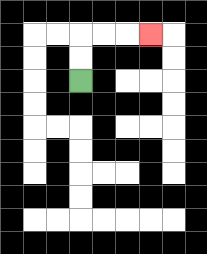{'start': '[3, 3]', 'end': '[6, 1]', 'path_directions': 'U,U,R,R,R', 'path_coordinates': '[[3, 3], [3, 2], [3, 1], [4, 1], [5, 1], [6, 1]]'}